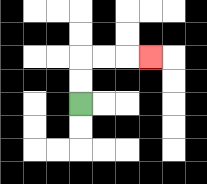{'start': '[3, 4]', 'end': '[6, 2]', 'path_directions': 'U,U,R,R,R', 'path_coordinates': '[[3, 4], [3, 3], [3, 2], [4, 2], [5, 2], [6, 2]]'}